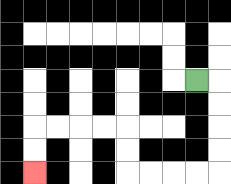{'start': '[8, 3]', 'end': '[1, 7]', 'path_directions': 'R,D,D,D,D,L,L,L,L,U,U,L,L,L,L,D,D', 'path_coordinates': '[[8, 3], [9, 3], [9, 4], [9, 5], [9, 6], [9, 7], [8, 7], [7, 7], [6, 7], [5, 7], [5, 6], [5, 5], [4, 5], [3, 5], [2, 5], [1, 5], [1, 6], [1, 7]]'}